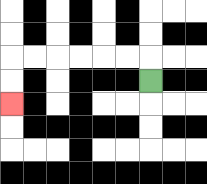{'start': '[6, 3]', 'end': '[0, 4]', 'path_directions': 'U,L,L,L,L,L,L,D,D', 'path_coordinates': '[[6, 3], [6, 2], [5, 2], [4, 2], [3, 2], [2, 2], [1, 2], [0, 2], [0, 3], [0, 4]]'}